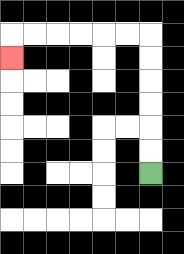{'start': '[6, 7]', 'end': '[0, 2]', 'path_directions': 'U,U,U,U,U,U,L,L,L,L,L,L,D', 'path_coordinates': '[[6, 7], [6, 6], [6, 5], [6, 4], [6, 3], [6, 2], [6, 1], [5, 1], [4, 1], [3, 1], [2, 1], [1, 1], [0, 1], [0, 2]]'}